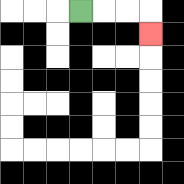{'start': '[3, 0]', 'end': '[6, 1]', 'path_directions': 'R,R,R,D', 'path_coordinates': '[[3, 0], [4, 0], [5, 0], [6, 0], [6, 1]]'}